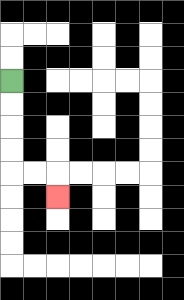{'start': '[0, 3]', 'end': '[2, 8]', 'path_directions': 'D,D,D,D,R,R,D', 'path_coordinates': '[[0, 3], [0, 4], [0, 5], [0, 6], [0, 7], [1, 7], [2, 7], [2, 8]]'}